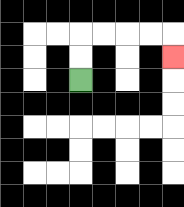{'start': '[3, 3]', 'end': '[7, 2]', 'path_directions': 'U,U,R,R,R,R,D', 'path_coordinates': '[[3, 3], [3, 2], [3, 1], [4, 1], [5, 1], [6, 1], [7, 1], [7, 2]]'}